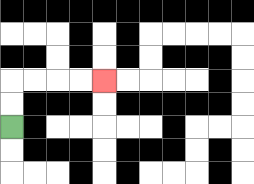{'start': '[0, 5]', 'end': '[4, 3]', 'path_directions': 'U,U,R,R,R,R', 'path_coordinates': '[[0, 5], [0, 4], [0, 3], [1, 3], [2, 3], [3, 3], [4, 3]]'}